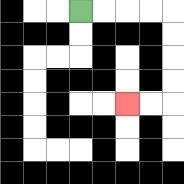{'start': '[3, 0]', 'end': '[5, 4]', 'path_directions': 'R,R,R,R,D,D,D,D,L,L', 'path_coordinates': '[[3, 0], [4, 0], [5, 0], [6, 0], [7, 0], [7, 1], [7, 2], [7, 3], [7, 4], [6, 4], [5, 4]]'}